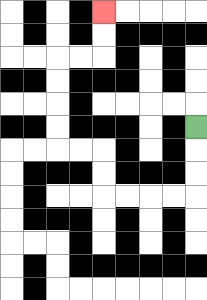{'start': '[8, 5]', 'end': '[4, 0]', 'path_directions': 'D,D,D,L,L,L,L,U,U,L,L,U,U,U,U,R,R,U,U', 'path_coordinates': '[[8, 5], [8, 6], [8, 7], [8, 8], [7, 8], [6, 8], [5, 8], [4, 8], [4, 7], [4, 6], [3, 6], [2, 6], [2, 5], [2, 4], [2, 3], [2, 2], [3, 2], [4, 2], [4, 1], [4, 0]]'}